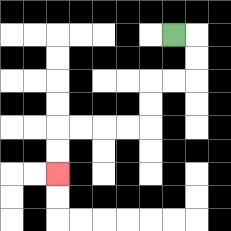{'start': '[7, 1]', 'end': '[2, 7]', 'path_directions': 'R,D,D,L,L,D,D,L,L,L,L,D,D', 'path_coordinates': '[[7, 1], [8, 1], [8, 2], [8, 3], [7, 3], [6, 3], [6, 4], [6, 5], [5, 5], [4, 5], [3, 5], [2, 5], [2, 6], [2, 7]]'}